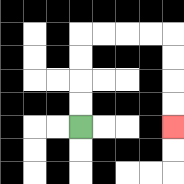{'start': '[3, 5]', 'end': '[7, 5]', 'path_directions': 'U,U,U,U,R,R,R,R,D,D,D,D', 'path_coordinates': '[[3, 5], [3, 4], [3, 3], [3, 2], [3, 1], [4, 1], [5, 1], [6, 1], [7, 1], [7, 2], [7, 3], [7, 4], [7, 5]]'}